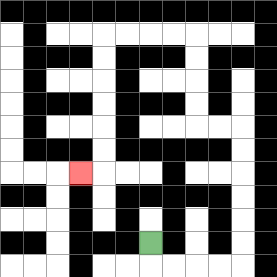{'start': '[6, 10]', 'end': '[3, 7]', 'path_directions': 'D,R,R,R,R,U,U,U,U,U,U,L,L,U,U,U,U,L,L,L,L,D,D,D,D,D,D,L', 'path_coordinates': '[[6, 10], [6, 11], [7, 11], [8, 11], [9, 11], [10, 11], [10, 10], [10, 9], [10, 8], [10, 7], [10, 6], [10, 5], [9, 5], [8, 5], [8, 4], [8, 3], [8, 2], [8, 1], [7, 1], [6, 1], [5, 1], [4, 1], [4, 2], [4, 3], [4, 4], [4, 5], [4, 6], [4, 7], [3, 7]]'}